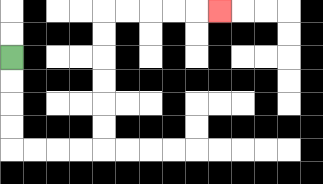{'start': '[0, 2]', 'end': '[9, 0]', 'path_directions': 'D,D,D,D,R,R,R,R,U,U,U,U,U,U,R,R,R,R,R', 'path_coordinates': '[[0, 2], [0, 3], [0, 4], [0, 5], [0, 6], [1, 6], [2, 6], [3, 6], [4, 6], [4, 5], [4, 4], [4, 3], [4, 2], [4, 1], [4, 0], [5, 0], [6, 0], [7, 0], [8, 0], [9, 0]]'}